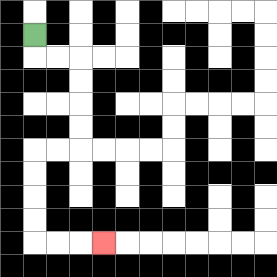{'start': '[1, 1]', 'end': '[4, 10]', 'path_directions': 'D,R,R,D,D,D,D,L,L,D,D,D,D,R,R,R', 'path_coordinates': '[[1, 1], [1, 2], [2, 2], [3, 2], [3, 3], [3, 4], [3, 5], [3, 6], [2, 6], [1, 6], [1, 7], [1, 8], [1, 9], [1, 10], [2, 10], [3, 10], [4, 10]]'}